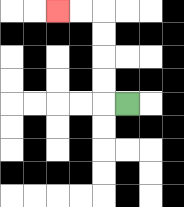{'start': '[5, 4]', 'end': '[2, 0]', 'path_directions': 'L,U,U,U,U,L,L', 'path_coordinates': '[[5, 4], [4, 4], [4, 3], [4, 2], [4, 1], [4, 0], [3, 0], [2, 0]]'}